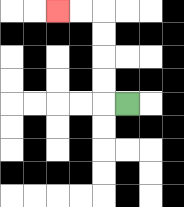{'start': '[5, 4]', 'end': '[2, 0]', 'path_directions': 'L,U,U,U,U,L,L', 'path_coordinates': '[[5, 4], [4, 4], [4, 3], [4, 2], [4, 1], [4, 0], [3, 0], [2, 0]]'}